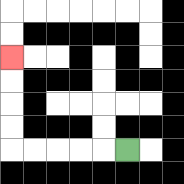{'start': '[5, 6]', 'end': '[0, 2]', 'path_directions': 'L,L,L,L,L,U,U,U,U', 'path_coordinates': '[[5, 6], [4, 6], [3, 6], [2, 6], [1, 6], [0, 6], [0, 5], [0, 4], [0, 3], [0, 2]]'}